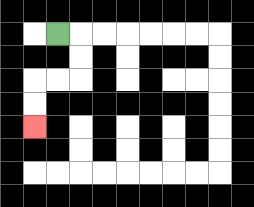{'start': '[2, 1]', 'end': '[1, 5]', 'path_directions': 'R,D,D,L,L,D,D', 'path_coordinates': '[[2, 1], [3, 1], [3, 2], [3, 3], [2, 3], [1, 3], [1, 4], [1, 5]]'}